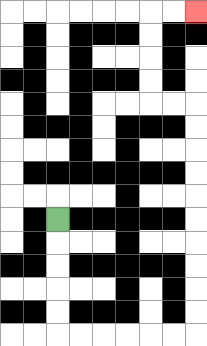{'start': '[2, 9]', 'end': '[8, 0]', 'path_directions': 'D,D,D,D,D,R,R,R,R,R,R,U,U,U,U,U,U,U,U,U,U,L,L,U,U,U,U,R,R', 'path_coordinates': '[[2, 9], [2, 10], [2, 11], [2, 12], [2, 13], [2, 14], [3, 14], [4, 14], [5, 14], [6, 14], [7, 14], [8, 14], [8, 13], [8, 12], [8, 11], [8, 10], [8, 9], [8, 8], [8, 7], [8, 6], [8, 5], [8, 4], [7, 4], [6, 4], [6, 3], [6, 2], [6, 1], [6, 0], [7, 0], [8, 0]]'}